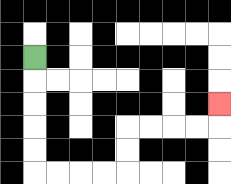{'start': '[1, 2]', 'end': '[9, 4]', 'path_directions': 'D,D,D,D,D,R,R,R,R,U,U,R,R,R,R,U', 'path_coordinates': '[[1, 2], [1, 3], [1, 4], [1, 5], [1, 6], [1, 7], [2, 7], [3, 7], [4, 7], [5, 7], [5, 6], [5, 5], [6, 5], [7, 5], [8, 5], [9, 5], [9, 4]]'}